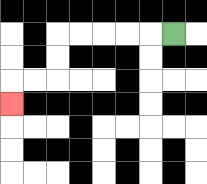{'start': '[7, 1]', 'end': '[0, 4]', 'path_directions': 'L,L,L,L,L,D,D,L,L,D', 'path_coordinates': '[[7, 1], [6, 1], [5, 1], [4, 1], [3, 1], [2, 1], [2, 2], [2, 3], [1, 3], [0, 3], [0, 4]]'}